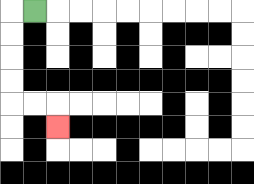{'start': '[1, 0]', 'end': '[2, 5]', 'path_directions': 'L,D,D,D,D,R,R,D', 'path_coordinates': '[[1, 0], [0, 0], [0, 1], [0, 2], [0, 3], [0, 4], [1, 4], [2, 4], [2, 5]]'}